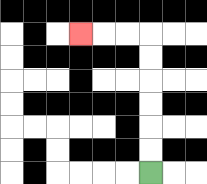{'start': '[6, 7]', 'end': '[3, 1]', 'path_directions': 'U,U,U,U,U,U,L,L,L', 'path_coordinates': '[[6, 7], [6, 6], [6, 5], [6, 4], [6, 3], [6, 2], [6, 1], [5, 1], [4, 1], [3, 1]]'}